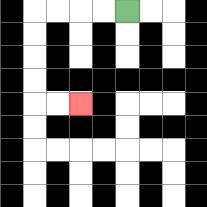{'start': '[5, 0]', 'end': '[3, 4]', 'path_directions': 'L,L,L,L,D,D,D,D,R,R', 'path_coordinates': '[[5, 0], [4, 0], [3, 0], [2, 0], [1, 0], [1, 1], [1, 2], [1, 3], [1, 4], [2, 4], [3, 4]]'}